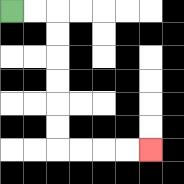{'start': '[0, 0]', 'end': '[6, 6]', 'path_directions': 'R,R,D,D,D,D,D,D,R,R,R,R', 'path_coordinates': '[[0, 0], [1, 0], [2, 0], [2, 1], [2, 2], [2, 3], [2, 4], [2, 5], [2, 6], [3, 6], [4, 6], [5, 6], [6, 6]]'}